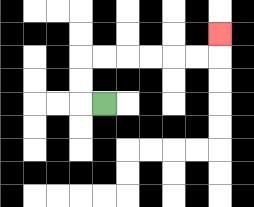{'start': '[4, 4]', 'end': '[9, 1]', 'path_directions': 'L,U,U,R,R,R,R,R,R,U', 'path_coordinates': '[[4, 4], [3, 4], [3, 3], [3, 2], [4, 2], [5, 2], [6, 2], [7, 2], [8, 2], [9, 2], [9, 1]]'}